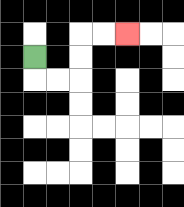{'start': '[1, 2]', 'end': '[5, 1]', 'path_directions': 'D,R,R,U,U,R,R', 'path_coordinates': '[[1, 2], [1, 3], [2, 3], [3, 3], [3, 2], [3, 1], [4, 1], [5, 1]]'}